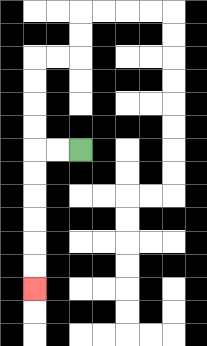{'start': '[3, 6]', 'end': '[1, 12]', 'path_directions': 'L,L,D,D,D,D,D,D', 'path_coordinates': '[[3, 6], [2, 6], [1, 6], [1, 7], [1, 8], [1, 9], [1, 10], [1, 11], [1, 12]]'}